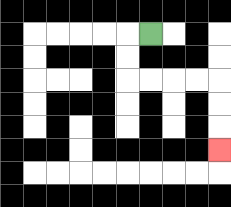{'start': '[6, 1]', 'end': '[9, 6]', 'path_directions': 'L,D,D,R,R,R,R,D,D,D', 'path_coordinates': '[[6, 1], [5, 1], [5, 2], [5, 3], [6, 3], [7, 3], [8, 3], [9, 3], [9, 4], [9, 5], [9, 6]]'}